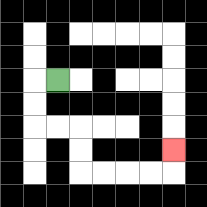{'start': '[2, 3]', 'end': '[7, 6]', 'path_directions': 'L,D,D,R,R,D,D,R,R,R,R,U', 'path_coordinates': '[[2, 3], [1, 3], [1, 4], [1, 5], [2, 5], [3, 5], [3, 6], [3, 7], [4, 7], [5, 7], [6, 7], [7, 7], [7, 6]]'}